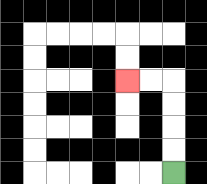{'start': '[7, 7]', 'end': '[5, 3]', 'path_directions': 'U,U,U,U,L,L', 'path_coordinates': '[[7, 7], [7, 6], [7, 5], [7, 4], [7, 3], [6, 3], [5, 3]]'}